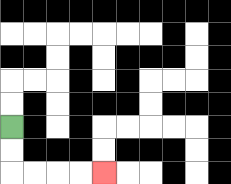{'start': '[0, 5]', 'end': '[4, 7]', 'path_directions': 'D,D,R,R,R,R', 'path_coordinates': '[[0, 5], [0, 6], [0, 7], [1, 7], [2, 7], [3, 7], [4, 7]]'}